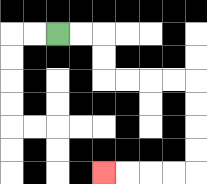{'start': '[2, 1]', 'end': '[4, 7]', 'path_directions': 'R,R,D,D,R,R,R,R,D,D,D,D,L,L,L,L', 'path_coordinates': '[[2, 1], [3, 1], [4, 1], [4, 2], [4, 3], [5, 3], [6, 3], [7, 3], [8, 3], [8, 4], [8, 5], [8, 6], [8, 7], [7, 7], [6, 7], [5, 7], [4, 7]]'}